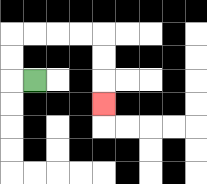{'start': '[1, 3]', 'end': '[4, 4]', 'path_directions': 'L,U,U,R,R,R,R,D,D,D', 'path_coordinates': '[[1, 3], [0, 3], [0, 2], [0, 1], [1, 1], [2, 1], [3, 1], [4, 1], [4, 2], [4, 3], [4, 4]]'}